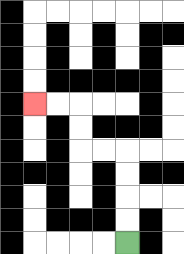{'start': '[5, 10]', 'end': '[1, 4]', 'path_directions': 'U,U,U,U,L,L,U,U,L,L', 'path_coordinates': '[[5, 10], [5, 9], [5, 8], [5, 7], [5, 6], [4, 6], [3, 6], [3, 5], [3, 4], [2, 4], [1, 4]]'}